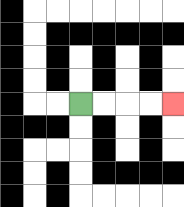{'start': '[3, 4]', 'end': '[7, 4]', 'path_directions': 'R,R,R,R', 'path_coordinates': '[[3, 4], [4, 4], [5, 4], [6, 4], [7, 4]]'}